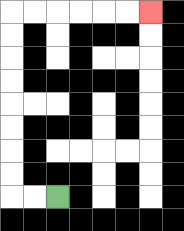{'start': '[2, 8]', 'end': '[6, 0]', 'path_directions': 'L,L,U,U,U,U,U,U,U,U,R,R,R,R,R,R', 'path_coordinates': '[[2, 8], [1, 8], [0, 8], [0, 7], [0, 6], [0, 5], [0, 4], [0, 3], [0, 2], [0, 1], [0, 0], [1, 0], [2, 0], [3, 0], [4, 0], [5, 0], [6, 0]]'}